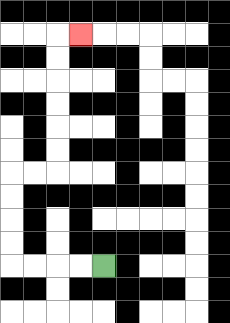{'start': '[4, 11]', 'end': '[3, 1]', 'path_directions': 'L,L,L,L,U,U,U,U,R,R,U,U,U,U,U,U,R', 'path_coordinates': '[[4, 11], [3, 11], [2, 11], [1, 11], [0, 11], [0, 10], [0, 9], [0, 8], [0, 7], [1, 7], [2, 7], [2, 6], [2, 5], [2, 4], [2, 3], [2, 2], [2, 1], [3, 1]]'}